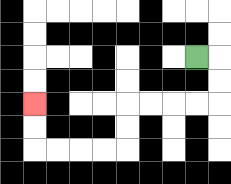{'start': '[8, 2]', 'end': '[1, 4]', 'path_directions': 'R,D,D,L,L,L,L,D,D,L,L,L,L,U,U', 'path_coordinates': '[[8, 2], [9, 2], [9, 3], [9, 4], [8, 4], [7, 4], [6, 4], [5, 4], [5, 5], [5, 6], [4, 6], [3, 6], [2, 6], [1, 6], [1, 5], [1, 4]]'}